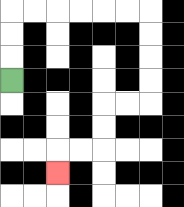{'start': '[0, 3]', 'end': '[2, 7]', 'path_directions': 'U,U,U,R,R,R,R,R,R,D,D,D,D,L,L,D,D,L,L,D', 'path_coordinates': '[[0, 3], [0, 2], [0, 1], [0, 0], [1, 0], [2, 0], [3, 0], [4, 0], [5, 0], [6, 0], [6, 1], [6, 2], [6, 3], [6, 4], [5, 4], [4, 4], [4, 5], [4, 6], [3, 6], [2, 6], [2, 7]]'}